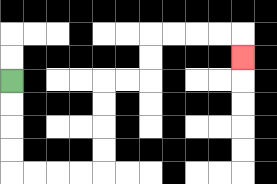{'start': '[0, 3]', 'end': '[10, 2]', 'path_directions': 'D,D,D,D,R,R,R,R,U,U,U,U,R,R,U,U,R,R,R,R,D', 'path_coordinates': '[[0, 3], [0, 4], [0, 5], [0, 6], [0, 7], [1, 7], [2, 7], [3, 7], [4, 7], [4, 6], [4, 5], [4, 4], [4, 3], [5, 3], [6, 3], [6, 2], [6, 1], [7, 1], [8, 1], [9, 1], [10, 1], [10, 2]]'}